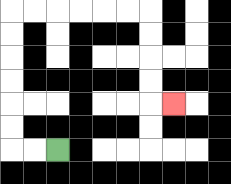{'start': '[2, 6]', 'end': '[7, 4]', 'path_directions': 'L,L,U,U,U,U,U,U,R,R,R,R,R,R,D,D,D,D,R', 'path_coordinates': '[[2, 6], [1, 6], [0, 6], [0, 5], [0, 4], [0, 3], [0, 2], [0, 1], [0, 0], [1, 0], [2, 0], [3, 0], [4, 0], [5, 0], [6, 0], [6, 1], [6, 2], [6, 3], [6, 4], [7, 4]]'}